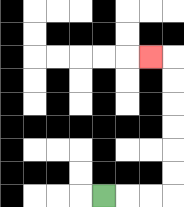{'start': '[4, 8]', 'end': '[6, 2]', 'path_directions': 'R,R,R,U,U,U,U,U,U,L', 'path_coordinates': '[[4, 8], [5, 8], [6, 8], [7, 8], [7, 7], [7, 6], [7, 5], [7, 4], [7, 3], [7, 2], [6, 2]]'}